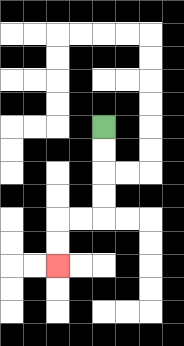{'start': '[4, 5]', 'end': '[2, 11]', 'path_directions': 'D,D,D,D,L,L,D,D', 'path_coordinates': '[[4, 5], [4, 6], [4, 7], [4, 8], [4, 9], [3, 9], [2, 9], [2, 10], [2, 11]]'}